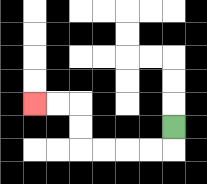{'start': '[7, 5]', 'end': '[1, 4]', 'path_directions': 'D,L,L,L,L,U,U,L,L', 'path_coordinates': '[[7, 5], [7, 6], [6, 6], [5, 6], [4, 6], [3, 6], [3, 5], [3, 4], [2, 4], [1, 4]]'}